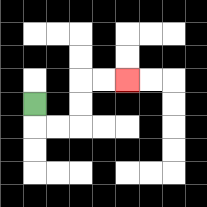{'start': '[1, 4]', 'end': '[5, 3]', 'path_directions': 'D,R,R,U,U,R,R', 'path_coordinates': '[[1, 4], [1, 5], [2, 5], [3, 5], [3, 4], [3, 3], [4, 3], [5, 3]]'}